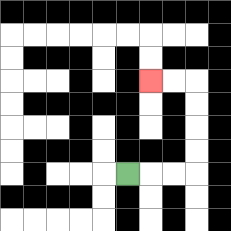{'start': '[5, 7]', 'end': '[6, 3]', 'path_directions': 'R,R,R,U,U,U,U,L,L', 'path_coordinates': '[[5, 7], [6, 7], [7, 7], [8, 7], [8, 6], [8, 5], [8, 4], [8, 3], [7, 3], [6, 3]]'}